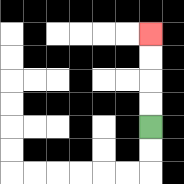{'start': '[6, 5]', 'end': '[6, 1]', 'path_directions': 'U,U,U,U', 'path_coordinates': '[[6, 5], [6, 4], [6, 3], [6, 2], [6, 1]]'}